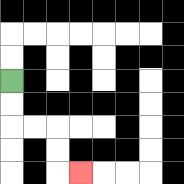{'start': '[0, 3]', 'end': '[3, 7]', 'path_directions': 'D,D,R,R,D,D,R', 'path_coordinates': '[[0, 3], [0, 4], [0, 5], [1, 5], [2, 5], [2, 6], [2, 7], [3, 7]]'}